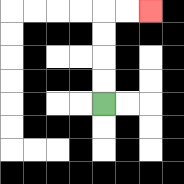{'start': '[4, 4]', 'end': '[6, 0]', 'path_directions': 'U,U,U,U,R,R', 'path_coordinates': '[[4, 4], [4, 3], [4, 2], [4, 1], [4, 0], [5, 0], [6, 0]]'}